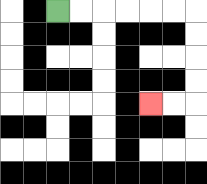{'start': '[2, 0]', 'end': '[6, 4]', 'path_directions': 'R,R,R,R,R,R,D,D,D,D,L,L', 'path_coordinates': '[[2, 0], [3, 0], [4, 0], [5, 0], [6, 0], [7, 0], [8, 0], [8, 1], [8, 2], [8, 3], [8, 4], [7, 4], [6, 4]]'}